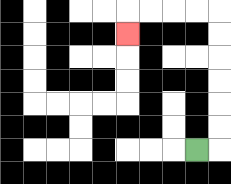{'start': '[8, 6]', 'end': '[5, 1]', 'path_directions': 'R,U,U,U,U,U,U,L,L,L,L,D', 'path_coordinates': '[[8, 6], [9, 6], [9, 5], [9, 4], [9, 3], [9, 2], [9, 1], [9, 0], [8, 0], [7, 0], [6, 0], [5, 0], [5, 1]]'}